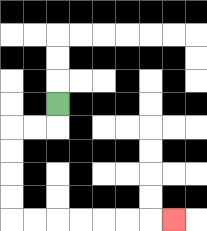{'start': '[2, 4]', 'end': '[7, 9]', 'path_directions': 'D,L,L,D,D,D,D,R,R,R,R,R,R,R', 'path_coordinates': '[[2, 4], [2, 5], [1, 5], [0, 5], [0, 6], [0, 7], [0, 8], [0, 9], [1, 9], [2, 9], [3, 9], [4, 9], [5, 9], [6, 9], [7, 9]]'}